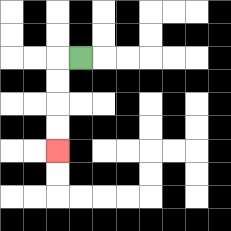{'start': '[3, 2]', 'end': '[2, 6]', 'path_directions': 'L,D,D,D,D', 'path_coordinates': '[[3, 2], [2, 2], [2, 3], [2, 4], [2, 5], [2, 6]]'}